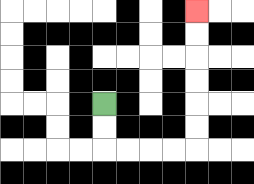{'start': '[4, 4]', 'end': '[8, 0]', 'path_directions': 'D,D,R,R,R,R,U,U,U,U,U,U', 'path_coordinates': '[[4, 4], [4, 5], [4, 6], [5, 6], [6, 6], [7, 6], [8, 6], [8, 5], [8, 4], [8, 3], [8, 2], [8, 1], [8, 0]]'}